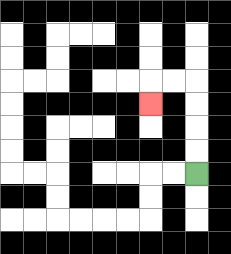{'start': '[8, 7]', 'end': '[6, 4]', 'path_directions': 'U,U,U,U,L,L,D', 'path_coordinates': '[[8, 7], [8, 6], [8, 5], [8, 4], [8, 3], [7, 3], [6, 3], [6, 4]]'}